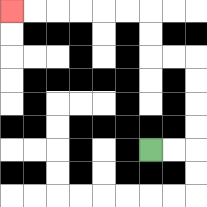{'start': '[6, 6]', 'end': '[0, 0]', 'path_directions': 'R,R,U,U,U,U,L,L,U,U,L,L,L,L,L,L', 'path_coordinates': '[[6, 6], [7, 6], [8, 6], [8, 5], [8, 4], [8, 3], [8, 2], [7, 2], [6, 2], [6, 1], [6, 0], [5, 0], [4, 0], [3, 0], [2, 0], [1, 0], [0, 0]]'}